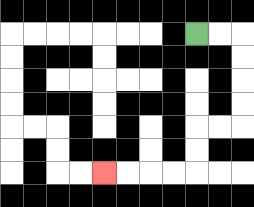{'start': '[8, 1]', 'end': '[4, 7]', 'path_directions': 'R,R,D,D,D,D,L,L,D,D,L,L,L,L', 'path_coordinates': '[[8, 1], [9, 1], [10, 1], [10, 2], [10, 3], [10, 4], [10, 5], [9, 5], [8, 5], [8, 6], [8, 7], [7, 7], [6, 7], [5, 7], [4, 7]]'}